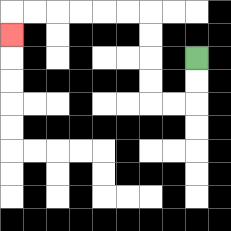{'start': '[8, 2]', 'end': '[0, 1]', 'path_directions': 'D,D,L,L,U,U,U,U,L,L,L,L,L,L,D', 'path_coordinates': '[[8, 2], [8, 3], [8, 4], [7, 4], [6, 4], [6, 3], [6, 2], [6, 1], [6, 0], [5, 0], [4, 0], [3, 0], [2, 0], [1, 0], [0, 0], [0, 1]]'}